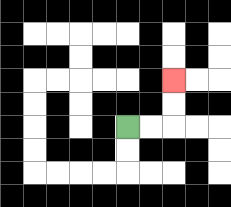{'start': '[5, 5]', 'end': '[7, 3]', 'path_directions': 'R,R,U,U', 'path_coordinates': '[[5, 5], [6, 5], [7, 5], [7, 4], [7, 3]]'}